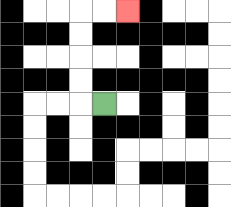{'start': '[4, 4]', 'end': '[5, 0]', 'path_directions': 'L,U,U,U,U,R,R', 'path_coordinates': '[[4, 4], [3, 4], [3, 3], [3, 2], [3, 1], [3, 0], [4, 0], [5, 0]]'}